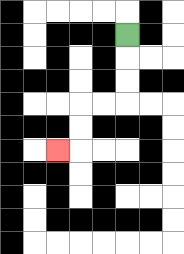{'start': '[5, 1]', 'end': '[2, 6]', 'path_directions': 'D,D,D,L,L,D,D,L', 'path_coordinates': '[[5, 1], [5, 2], [5, 3], [5, 4], [4, 4], [3, 4], [3, 5], [3, 6], [2, 6]]'}